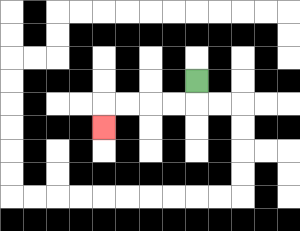{'start': '[8, 3]', 'end': '[4, 5]', 'path_directions': 'D,L,L,L,L,D', 'path_coordinates': '[[8, 3], [8, 4], [7, 4], [6, 4], [5, 4], [4, 4], [4, 5]]'}